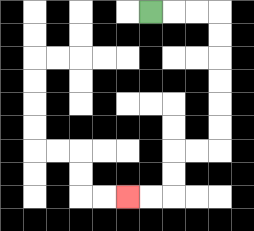{'start': '[6, 0]', 'end': '[5, 8]', 'path_directions': 'R,R,R,D,D,D,D,D,D,L,L,D,D,L,L', 'path_coordinates': '[[6, 0], [7, 0], [8, 0], [9, 0], [9, 1], [9, 2], [9, 3], [9, 4], [9, 5], [9, 6], [8, 6], [7, 6], [7, 7], [7, 8], [6, 8], [5, 8]]'}